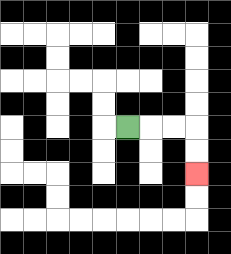{'start': '[5, 5]', 'end': '[8, 7]', 'path_directions': 'R,R,R,D,D', 'path_coordinates': '[[5, 5], [6, 5], [7, 5], [8, 5], [8, 6], [8, 7]]'}